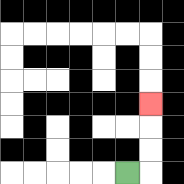{'start': '[5, 7]', 'end': '[6, 4]', 'path_directions': 'R,U,U,U', 'path_coordinates': '[[5, 7], [6, 7], [6, 6], [6, 5], [6, 4]]'}